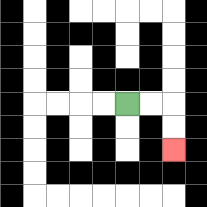{'start': '[5, 4]', 'end': '[7, 6]', 'path_directions': 'R,R,D,D', 'path_coordinates': '[[5, 4], [6, 4], [7, 4], [7, 5], [7, 6]]'}